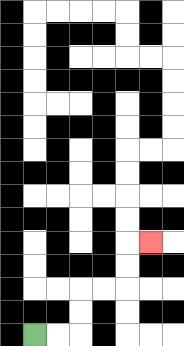{'start': '[1, 14]', 'end': '[6, 10]', 'path_directions': 'R,R,U,U,R,R,U,U,R', 'path_coordinates': '[[1, 14], [2, 14], [3, 14], [3, 13], [3, 12], [4, 12], [5, 12], [5, 11], [5, 10], [6, 10]]'}